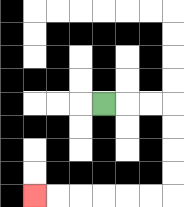{'start': '[4, 4]', 'end': '[1, 8]', 'path_directions': 'R,R,R,D,D,D,D,L,L,L,L,L,L', 'path_coordinates': '[[4, 4], [5, 4], [6, 4], [7, 4], [7, 5], [7, 6], [7, 7], [7, 8], [6, 8], [5, 8], [4, 8], [3, 8], [2, 8], [1, 8]]'}